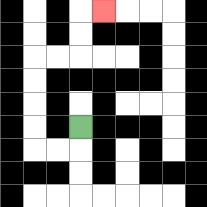{'start': '[3, 5]', 'end': '[4, 0]', 'path_directions': 'D,L,L,U,U,U,U,R,R,U,U,R', 'path_coordinates': '[[3, 5], [3, 6], [2, 6], [1, 6], [1, 5], [1, 4], [1, 3], [1, 2], [2, 2], [3, 2], [3, 1], [3, 0], [4, 0]]'}